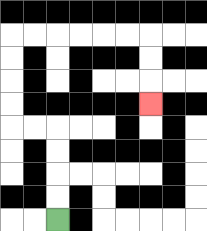{'start': '[2, 9]', 'end': '[6, 4]', 'path_directions': 'U,U,U,U,L,L,U,U,U,U,R,R,R,R,R,R,D,D,D', 'path_coordinates': '[[2, 9], [2, 8], [2, 7], [2, 6], [2, 5], [1, 5], [0, 5], [0, 4], [0, 3], [0, 2], [0, 1], [1, 1], [2, 1], [3, 1], [4, 1], [5, 1], [6, 1], [6, 2], [6, 3], [6, 4]]'}